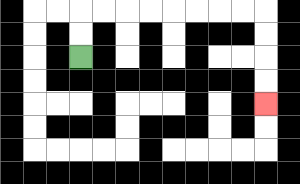{'start': '[3, 2]', 'end': '[11, 4]', 'path_directions': 'U,U,R,R,R,R,R,R,R,R,D,D,D,D', 'path_coordinates': '[[3, 2], [3, 1], [3, 0], [4, 0], [5, 0], [6, 0], [7, 0], [8, 0], [9, 0], [10, 0], [11, 0], [11, 1], [11, 2], [11, 3], [11, 4]]'}